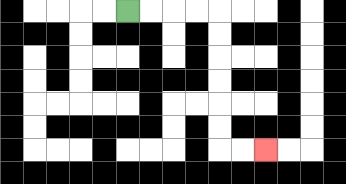{'start': '[5, 0]', 'end': '[11, 6]', 'path_directions': 'R,R,R,R,D,D,D,D,D,D,R,R', 'path_coordinates': '[[5, 0], [6, 0], [7, 0], [8, 0], [9, 0], [9, 1], [9, 2], [9, 3], [9, 4], [9, 5], [9, 6], [10, 6], [11, 6]]'}